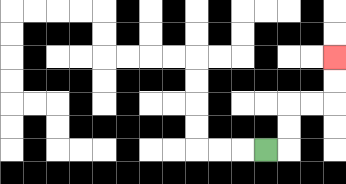{'start': '[11, 6]', 'end': '[14, 2]', 'path_directions': 'R,U,U,R,R,U,U', 'path_coordinates': '[[11, 6], [12, 6], [12, 5], [12, 4], [13, 4], [14, 4], [14, 3], [14, 2]]'}